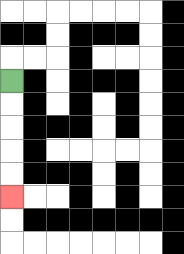{'start': '[0, 3]', 'end': '[0, 8]', 'path_directions': 'D,D,D,D,D', 'path_coordinates': '[[0, 3], [0, 4], [0, 5], [0, 6], [0, 7], [0, 8]]'}